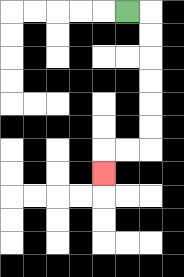{'start': '[5, 0]', 'end': '[4, 7]', 'path_directions': 'R,D,D,D,D,D,D,L,L,D', 'path_coordinates': '[[5, 0], [6, 0], [6, 1], [6, 2], [6, 3], [6, 4], [6, 5], [6, 6], [5, 6], [4, 6], [4, 7]]'}